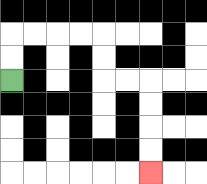{'start': '[0, 3]', 'end': '[6, 7]', 'path_directions': 'U,U,R,R,R,R,D,D,R,R,D,D,D,D', 'path_coordinates': '[[0, 3], [0, 2], [0, 1], [1, 1], [2, 1], [3, 1], [4, 1], [4, 2], [4, 3], [5, 3], [6, 3], [6, 4], [6, 5], [6, 6], [6, 7]]'}